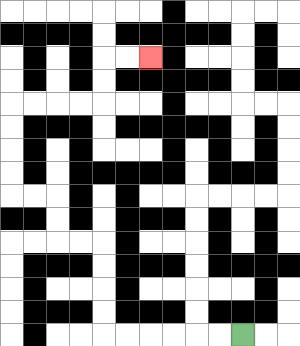{'start': '[10, 14]', 'end': '[6, 2]', 'path_directions': 'L,L,L,L,L,L,U,U,U,U,L,L,U,U,L,L,U,U,U,U,R,R,R,R,U,U,R,R', 'path_coordinates': '[[10, 14], [9, 14], [8, 14], [7, 14], [6, 14], [5, 14], [4, 14], [4, 13], [4, 12], [4, 11], [4, 10], [3, 10], [2, 10], [2, 9], [2, 8], [1, 8], [0, 8], [0, 7], [0, 6], [0, 5], [0, 4], [1, 4], [2, 4], [3, 4], [4, 4], [4, 3], [4, 2], [5, 2], [6, 2]]'}